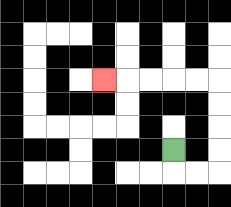{'start': '[7, 6]', 'end': '[4, 3]', 'path_directions': 'D,R,R,U,U,U,U,L,L,L,L,L', 'path_coordinates': '[[7, 6], [7, 7], [8, 7], [9, 7], [9, 6], [9, 5], [9, 4], [9, 3], [8, 3], [7, 3], [6, 3], [5, 3], [4, 3]]'}